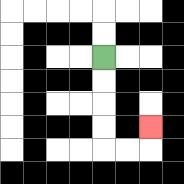{'start': '[4, 2]', 'end': '[6, 5]', 'path_directions': 'D,D,D,D,R,R,U', 'path_coordinates': '[[4, 2], [4, 3], [4, 4], [4, 5], [4, 6], [5, 6], [6, 6], [6, 5]]'}